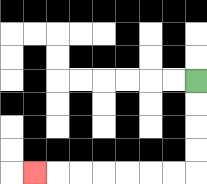{'start': '[8, 3]', 'end': '[1, 7]', 'path_directions': 'D,D,D,D,L,L,L,L,L,L,L', 'path_coordinates': '[[8, 3], [8, 4], [8, 5], [8, 6], [8, 7], [7, 7], [6, 7], [5, 7], [4, 7], [3, 7], [2, 7], [1, 7]]'}